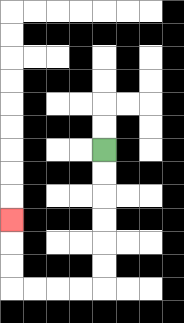{'start': '[4, 6]', 'end': '[0, 9]', 'path_directions': 'D,D,D,D,D,D,L,L,L,L,U,U,U', 'path_coordinates': '[[4, 6], [4, 7], [4, 8], [4, 9], [4, 10], [4, 11], [4, 12], [3, 12], [2, 12], [1, 12], [0, 12], [0, 11], [0, 10], [0, 9]]'}